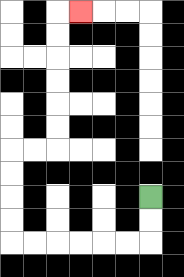{'start': '[6, 8]', 'end': '[3, 0]', 'path_directions': 'D,D,L,L,L,L,L,L,U,U,U,U,R,R,U,U,U,U,U,U,R', 'path_coordinates': '[[6, 8], [6, 9], [6, 10], [5, 10], [4, 10], [3, 10], [2, 10], [1, 10], [0, 10], [0, 9], [0, 8], [0, 7], [0, 6], [1, 6], [2, 6], [2, 5], [2, 4], [2, 3], [2, 2], [2, 1], [2, 0], [3, 0]]'}